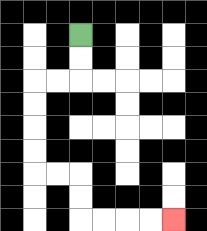{'start': '[3, 1]', 'end': '[7, 9]', 'path_directions': 'D,D,L,L,D,D,D,D,R,R,D,D,R,R,R,R', 'path_coordinates': '[[3, 1], [3, 2], [3, 3], [2, 3], [1, 3], [1, 4], [1, 5], [1, 6], [1, 7], [2, 7], [3, 7], [3, 8], [3, 9], [4, 9], [5, 9], [6, 9], [7, 9]]'}